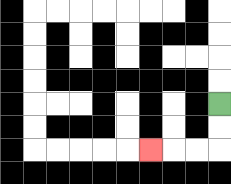{'start': '[9, 4]', 'end': '[6, 6]', 'path_directions': 'D,D,L,L,L', 'path_coordinates': '[[9, 4], [9, 5], [9, 6], [8, 6], [7, 6], [6, 6]]'}